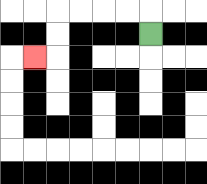{'start': '[6, 1]', 'end': '[1, 2]', 'path_directions': 'U,L,L,L,L,D,D,L', 'path_coordinates': '[[6, 1], [6, 0], [5, 0], [4, 0], [3, 0], [2, 0], [2, 1], [2, 2], [1, 2]]'}